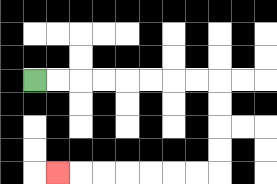{'start': '[1, 3]', 'end': '[2, 7]', 'path_directions': 'R,R,R,R,R,R,R,R,D,D,D,D,L,L,L,L,L,L,L', 'path_coordinates': '[[1, 3], [2, 3], [3, 3], [4, 3], [5, 3], [6, 3], [7, 3], [8, 3], [9, 3], [9, 4], [9, 5], [9, 6], [9, 7], [8, 7], [7, 7], [6, 7], [5, 7], [4, 7], [3, 7], [2, 7]]'}